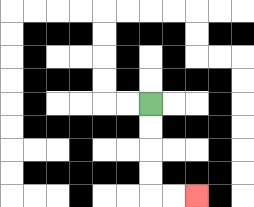{'start': '[6, 4]', 'end': '[8, 8]', 'path_directions': 'D,D,D,D,R,R', 'path_coordinates': '[[6, 4], [6, 5], [6, 6], [6, 7], [6, 8], [7, 8], [8, 8]]'}